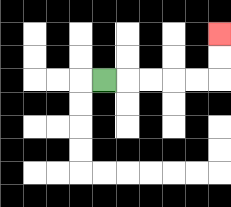{'start': '[4, 3]', 'end': '[9, 1]', 'path_directions': 'R,R,R,R,R,U,U', 'path_coordinates': '[[4, 3], [5, 3], [6, 3], [7, 3], [8, 3], [9, 3], [9, 2], [9, 1]]'}